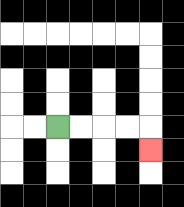{'start': '[2, 5]', 'end': '[6, 6]', 'path_directions': 'R,R,R,R,D', 'path_coordinates': '[[2, 5], [3, 5], [4, 5], [5, 5], [6, 5], [6, 6]]'}